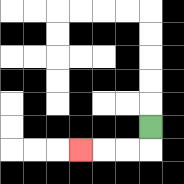{'start': '[6, 5]', 'end': '[3, 6]', 'path_directions': 'D,L,L,L', 'path_coordinates': '[[6, 5], [6, 6], [5, 6], [4, 6], [3, 6]]'}